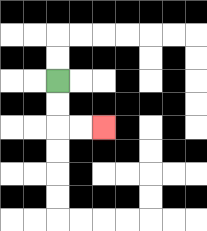{'start': '[2, 3]', 'end': '[4, 5]', 'path_directions': 'D,D,R,R', 'path_coordinates': '[[2, 3], [2, 4], [2, 5], [3, 5], [4, 5]]'}